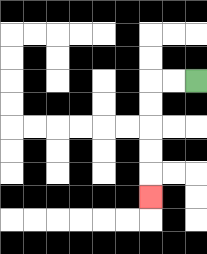{'start': '[8, 3]', 'end': '[6, 8]', 'path_directions': 'L,L,D,D,D,D,D', 'path_coordinates': '[[8, 3], [7, 3], [6, 3], [6, 4], [6, 5], [6, 6], [6, 7], [6, 8]]'}